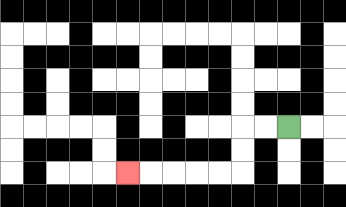{'start': '[12, 5]', 'end': '[5, 7]', 'path_directions': 'L,L,D,D,L,L,L,L,L', 'path_coordinates': '[[12, 5], [11, 5], [10, 5], [10, 6], [10, 7], [9, 7], [8, 7], [7, 7], [6, 7], [5, 7]]'}